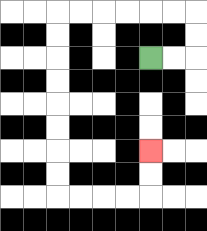{'start': '[6, 2]', 'end': '[6, 6]', 'path_directions': 'R,R,U,U,L,L,L,L,L,L,D,D,D,D,D,D,D,D,R,R,R,R,U,U', 'path_coordinates': '[[6, 2], [7, 2], [8, 2], [8, 1], [8, 0], [7, 0], [6, 0], [5, 0], [4, 0], [3, 0], [2, 0], [2, 1], [2, 2], [2, 3], [2, 4], [2, 5], [2, 6], [2, 7], [2, 8], [3, 8], [4, 8], [5, 8], [6, 8], [6, 7], [6, 6]]'}